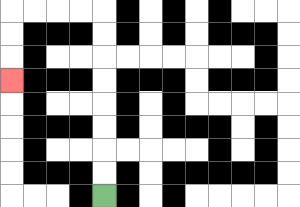{'start': '[4, 8]', 'end': '[0, 3]', 'path_directions': 'U,U,U,U,U,U,U,U,L,L,L,L,D,D,D', 'path_coordinates': '[[4, 8], [4, 7], [4, 6], [4, 5], [4, 4], [4, 3], [4, 2], [4, 1], [4, 0], [3, 0], [2, 0], [1, 0], [0, 0], [0, 1], [0, 2], [0, 3]]'}